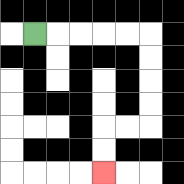{'start': '[1, 1]', 'end': '[4, 7]', 'path_directions': 'R,R,R,R,R,D,D,D,D,L,L,D,D', 'path_coordinates': '[[1, 1], [2, 1], [3, 1], [4, 1], [5, 1], [6, 1], [6, 2], [6, 3], [6, 4], [6, 5], [5, 5], [4, 5], [4, 6], [4, 7]]'}